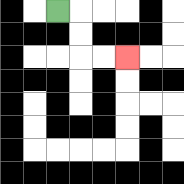{'start': '[2, 0]', 'end': '[5, 2]', 'path_directions': 'R,D,D,R,R', 'path_coordinates': '[[2, 0], [3, 0], [3, 1], [3, 2], [4, 2], [5, 2]]'}